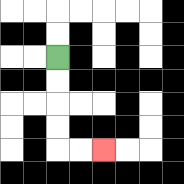{'start': '[2, 2]', 'end': '[4, 6]', 'path_directions': 'D,D,D,D,R,R', 'path_coordinates': '[[2, 2], [2, 3], [2, 4], [2, 5], [2, 6], [3, 6], [4, 6]]'}